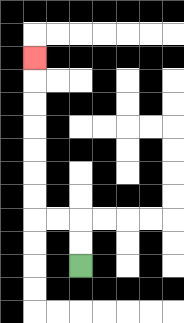{'start': '[3, 11]', 'end': '[1, 2]', 'path_directions': 'U,U,L,L,U,U,U,U,U,U,U', 'path_coordinates': '[[3, 11], [3, 10], [3, 9], [2, 9], [1, 9], [1, 8], [1, 7], [1, 6], [1, 5], [1, 4], [1, 3], [1, 2]]'}